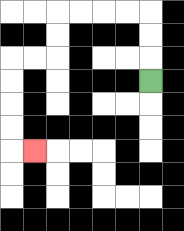{'start': '[6, 3]', 'end': '[1, 6]', 'path_directions': 'U,U,U,L,L,L,L,D,D,L,L,D,D,D,D,R', 'path_coordinates': '[[6, 3], [6, 2], [6, 1], [6, 0], [5, 0], [4, 0], [3, 0], [2, 0], [2, 1], [2, 2], [1, 2], [0, 2], [0, 3], [0, 4], [0, 5], [0, 6], [1, 6]]'}